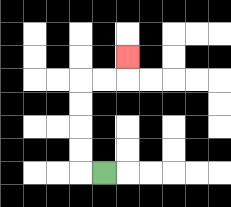{'start': '[4, 7]', 'end': '[5, 2]', 'path_directions': 'L,U,U,U,U,R,R,U', 'path_coordinates': '[[4, 7], [3, 7], [3, 6], [3, 5], [3, 4], [3, 3], [4, 3], [5, 3], [5, 2]]'}